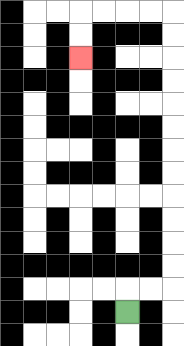{'start': '[5, 13]', 'end': '[3, 2]', 'path_directions': 'U,R,R,U,U,U,U,U,U,U,U,U,U,U,U,L,L,L,L,D,D', 'path_coordinates': '[[5, 13], [5, 12], [6, 12], [7, 12], [7, 11], [7, 10], [7, 9], [7, 8], [7, 7], [7, 6], [7, 5], [7, 4], [7, 3], [7, 2], [7, 1], [7, 0], [6, 0], [5, 0], [4, 0], [3, 0], [3, 1], [3, 2]]'}